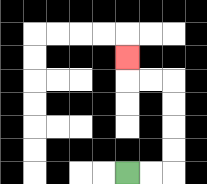{'start': '[5, 7]', 'end': '[5, 2]', 'path_directions': 'R,R,U,U,U,U,L,L,U', 'path_coordinates': '[[5, 7], [6, 7], [7, 7], [7, 6], [7, 5], [7, 4], [7, 3], [6, 3], [5, 3], [5, 2]]'}